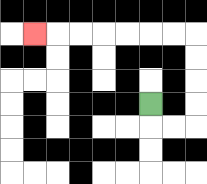{'start': '[6, 4]', 'end': '[1, 1]', 'path_directions': 'D,R,R,U,U,U,U,L,L,L,L,L,L,L', 'path_coordinates': '[[6, 4], [6, 5], [7, 5], [8, 5], [8, 4], [8, 3], [8, 2], [8, 1], [7, 1], [6, 1], [5, 1], [4, 1], [3, 1], [2, 1], [1, 1]]'}